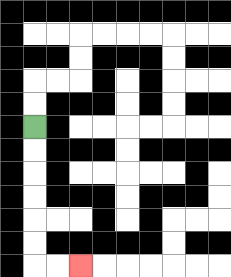{'start': '[1, 5]', 'end': '[3, 11]', 'path_directions': 'D,D,D,D,D,D,R,R', 'path_coordinates': '[[1, 5], [1, 6], [1, 7], [1, 8], [1, 9], [1, 10], [1, 11], [2, 11], [3, 11]]'}